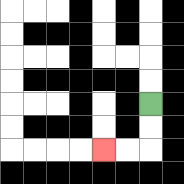{'start': '[6, 4]', 'end': '[4, 6]', 'path_directions': 'D,D,L,L', 'path_coordinates': '[[6, 4], [6, 5], [6, 6], [5, 6], [4, 6]]'}